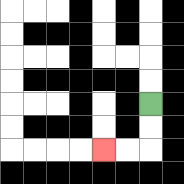{'start': '[6, 4]', 'end': '[4, 6]', 'path_directions': 'D,D,L,L', 'path_coordinates': '[[6, 4], [6, 5], [6, 6], [5, 6], [4, 6]]'}